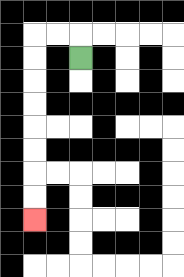{'start': '[3, 2]', 'end': '[1, 9]', 'path_directions': 'U,L,L,D,D,D,D,D,D,D,D', 'path_coordinates': '[[3, 2], [3, 1], [2, 1], [1, 1], [1, 2], [1, 3], [1, 4], [1, 5], [1, 6], [1, 7], [1, 8], [1, 9]]'}